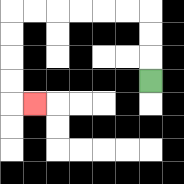{'start': '[6, 3]', 'end': '[1, 4]', 'path_directions': 'U,U,U,L,L,L,L,L,L,D,D,D,D,R', 'path_coordinates': '[[6, 3], [6, 2], [6, 1], [6, 0], [5, 0], [4, 0], [3, 0], [2, 0], [1, 0], [0, 0], [0, 1], [0, 2], [0, 3], [0, 4], [1, 4]]'}